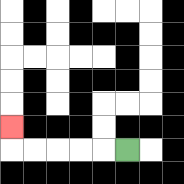{'start': '[5, 6]', 'end': '[0, 5]', 'path_directions': 'L,L,L,L,L,U', 'path_coordinates': '[[5, 6], [4, 6], [3, 6], [2, 6], [1, 6], [0, 6], [0, 5]]'}